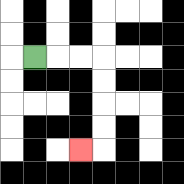{'start': '[1, 2]', 'end': '[3, 6]', 'path_directions': 'R,R,R,D,D,D,D,L', 'path_coordinates': '[[1, 2], [2, 2], [3, 2], [4, 2], [4, 3], [4, 4], [4, 5], [4, 6], [3, 6]]'}